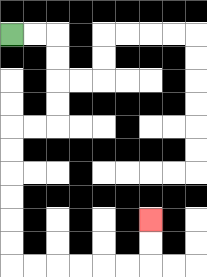{'start': '[0, 1]', 'end': '[6, 9]', 'path_directions': 'R,R,D,D,D,D,L,L,D,D,D,D,D,D,R,R,R,R,R,R,U,U', 'path_coordinates': '[[0, 1], [1, 1], [2, 1], [2, 2], [2, 3], [2, 4], [2, 5], [1, 5], [0, 5], [0, 6], [0, 7], [0, 8], [0, 9], [0, 10], [0, 11], [1, 11], [2, 11], [3, 11], [4, 11], [5, 11], [6, 11], [6, 10], [6, 9]]'}